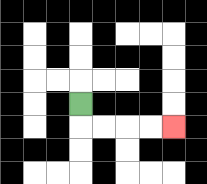{'start': '[3, 4]', 'end': '[7, 5]', 'path_directions': 'D,R,R,R,R', 'path_coordinates': '[[3, 4], [3, 5], [4, 5], [5, 5], [6, 5], [7, 5]]'}